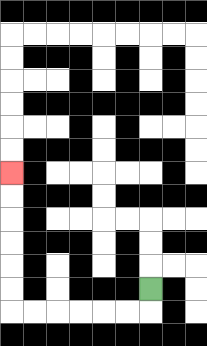{'start': '[6, 12]', 'end': '[0, 7]', 'path_directions': 'D,L,L,L,L,L,L,U,U,U,U,U,U', 'path_coordinates': '[[6, 12], [6, 13], [5, 13], [4, 13], [3, 13], [2, 13], [1, 13], [0, 13], [0, 12], [0, 11], [0, 10], [0, 9], [0, 8], [0, 7]]'}